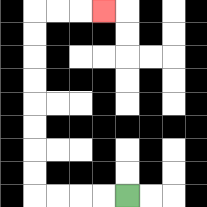{'start': '[5, 8]', 'end': '[4, 0]', 'path_directions': 'L,L,L,L,U,U,U,U,U,U,U,U,R,R,R', 'path_coordinates': '[[5, 8], [4, 8], [3, 8], [2, 8], [1, 8], [1, 7], [1, 6], [1, 5], [1, 4], [1, 3], [1, 2], [1, 1], [1, 0], [2, 0], [3, 0], [4, 0]]'}